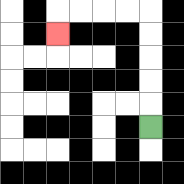{'start': '[6, 5]', 'end': '[2, 1]', 'path_directions': 'U,U,U,U,U,L,L,L,L,D', 'path_coordinates': '[[6, 5], [6, 4], [6, 3], [6, 2], [6, 1], [6, 0], [5, 0], [4, 0], [3, 0], [2, 0], [2, 1]]'}